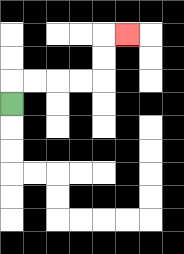{'start': '[0, 4]', 'end': '[5, 1]', 'path_directions': 'U,R,R,R,R,U,U,R', 'path_coordinates': '[[0, 4], [0, 3], [1, 3], [2, 3], [3, 3], [4, 3], [4, 2], [4, 1], [5, 1]]'}